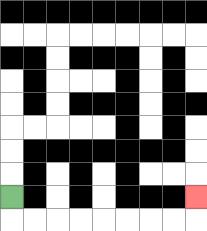{'start': '[0, 8]', 'end': '[8, 8]', 'path_directions': 'D,R,R,R,R,R,R,R,R,U', 'path_coordinates': '[[0, 8], [0, 9], [1, 9], [2, 9], [3, 9], [4, 9], [5, 9], [6, 9], [7, 9], [8, 9], [8, 8]]'}